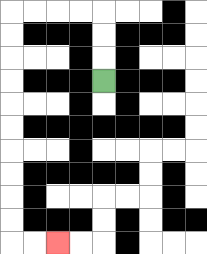{'start': '[4, 3]', 'end': '[2, 10]', 'path_directions': 'U,U,U,L,L,L,L,D,D,D,D,D,D,D,D,D,D,R,R', 'path_coordinates': '[[4, 3], [4, 2], [4, 1], [4, 0], [3, 0], [2, 0], [1, 0], [0, 0], [0, 1], [0, 2], [0, 3], [0, 4], [0, 5], [0, 6], [0, 7], [0, 8], [0, 9], [0, 10], [1, 10], [2, 10]]'}